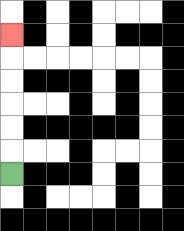{'start': '[0, 7]', 'end': '[0, 1]', 'path_directions': 'U,U,U,U,U,U', 'path_coordinates': '[[0, 7], [0, 6], [0, 5], [0, 4], [0, 3], [0, 2], [0, 1]]'}